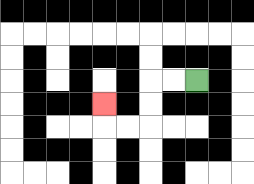{'start': '[8, 3]', 'end': '[4, 4]', 'path_directions': 'L,L,D,D,L,L,U', 'path_coordinates': '[[8, 3], [7, 3], [6, 3], [6, 4], [6, 5], [5, 5], [4, 5], [4, 4]]'}